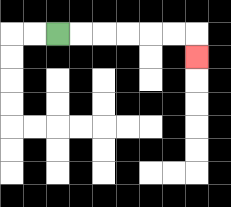{'start': '[2, 1]', 'end': '[8, 2]', 'path_directions': 'R,R,R,R,R,R,D', 'path_coordinates': '[[2, 1], [3, 1], [4, 1], [5, 1], [6, 1], [7, 1], [8, 1], [8, 2]]'}